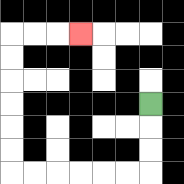{'start': '[6, 4]', 'end': '[3, 1]', 'path_directions': 'D,D,D,L,L,L,L,L,L,U,U,U,U,U,U,R,R,R', 'path_coordinates': '[[6, 4], [6, 5], [6, 6], [6, 7], [5, 7], [4, 7], [3, 7], [2, 7], [1, 7], [0, 7], [0, 6], [0, 5], [0, 4], [0, 3], [0, 2], [0, 1], [1, 1], [2, 1], [3, 1]]'}